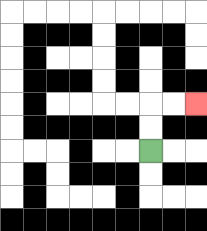{'start': '[6, 6]', 'end': '[8, 4]', 'path_directions': 'U,U,R,R', 'path_coordinates': '[[6, 6], [6, 5], [6, 4], [7, 4], [8, 4]]'}